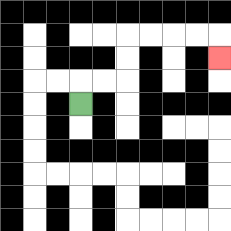{'start': '[3, 4]', 'end': '[9, 2]', 'path_directions': 'U,R,R,U,U,R,R,R,R,D', 'path_coordinates': '[[3, 4], [3, 3], [4, 3], [5, 3], [5, 2], [5, 1], [6, 1], [7, 1], [8, 1], [9, 1], [9, 2]]'}